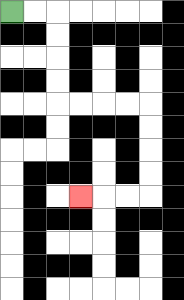{'start': '[0, 0]', 'end': '[3, 8]', 'path_directions': 'R,R,D,D,D,D,R,R,R,R,D,D,D,D,L,L,L', 'path_coordinates': '[[0, 0], [1, 0], [2, 0], [2, 1], [2, 2], [2, 3], [2, 4], [3, 4], [4, 4], [5, 4], [6, 4], [6, 5], [6, 6], [6, 7], [6, 8], [5, 8], [4, 8], [3, 8]]'}